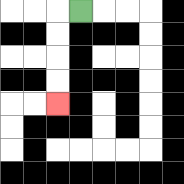{'start': '[3, 0]', 'end': '[2, 4]', 'path_directions': 'L,D,D,D,D', 'path_coordinates': '[[3, 0], [2, 0], [2, 1], [2, 2], [2, 3], [2, 4]]'}